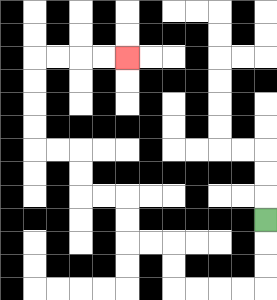{'start': '[11, 9]', 'end': '[5, 2]', 'path_directions': 'D,D,D,L,L,L,L,U,U,L,L,U,U,L,L,U,U,L,L,U,U,U,U,R,R,R,R', 'path_coordinates': '[[11, 9], [11, 10], [11, 11], [11, 12], [10, 12], [9, 12], [8, 12], [7, 12], [7, 11], [7, 10], [6, 10], [5, 10], [5, 9], [5, 8], [4, 8], [3, 8], [3, 7], [3, 6], [2, 6], [1, 6], [1, 5], [1, 4], [1, 3], [1, 2], [2, 2], [3, 2], [4, 2], [5, 2]]'}